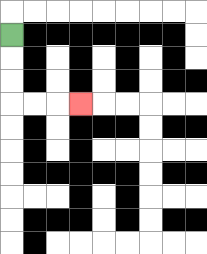{'start': '[0, 1]', 'end': '[3, 4]', 'path_directions': 'D,D,D,R,R,R', 'path_coordinates': '[[0, 1], [0, 2], [0, 3], [0, 4], [1, 4], [2, 4], [3, 4]]'}